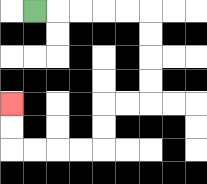{'start': '[1, 0]', 'end': '[0, 4]', 'path_directions': 'R,R,R,R,R,D,D,D,D,L,L,D,D,L,L,L,L,U,U', 'path_coordinates': '[[1, 0], [2, 0], [3, 0], [4, 0], [5, 0], [6, 0], [6, 1], [6, 2], [6, 3], [6, 4], [5, 4], [4, 4], [4, 5], [4, 6], [3, 6], [2, 6], [1, 6], [0, 6], [0, 5], [0, 4]]'}